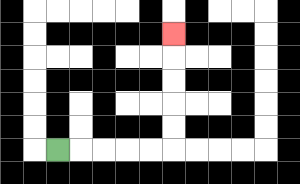{'start': '[2, 6]', 'end': '[7, 1]', 'path_directions': 'R,R,R,R,R,U,U,U,U,U', 'path_coordinates': '[[2, 6], [3, 6], [4, 6], [5, 6], [6, 6], [7, 6], [7, 5], [7, 4], [7, 3], [7, 2], [7, 1]]'}